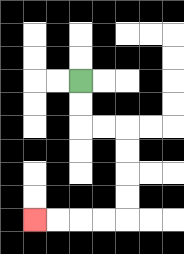{'start': '[3, 3]', 'end': '[1, 9]', 'path_directions': 'D,D,R,R,D,D,D,D,L,L,L,L', 'path_coordinates': '[[3, 3], [3, 4], [3, 5], [4, 5], [5, 5], [5, 6], [5, 7], [5, 8], [5, 9], [4, 9], [3, 9], [2, 9], [1, 9]]'}